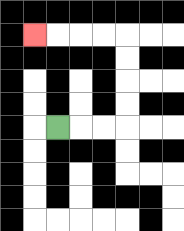{'start': '[2, 5]', 'end': '[1, 1]', 'path_directions': 'R,R,R,U,U,U,U,L,L,L,L', 'path_coordinates': '[[2, 5], [3, 5], [4, 5], [5, 5], [5, 4], [5, 3], [5, 2], [5, 1], [4, 1], [3, 1], [2, 1], [1, 1]]'}